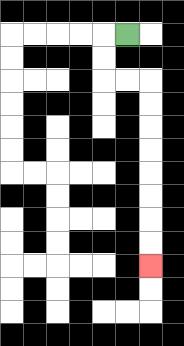{'start': '[5, 1]', 'end': '[6, 11]', 'path_directions': 'L,D,D,R,R,D,D,D,D,D,D,D,D', 'path_coordinates': '[[5, 1], [4, 1], [4, 2], [4, 3], [5, 3], [6, 3], [6, 4], [6, 5], [6, 6], [6, 7], [6, 8], [6, 9], [6, 10], [6, 11]]'}